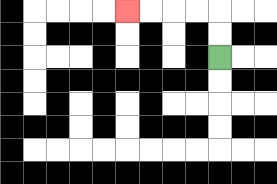{'start': '[9, 2]', 'end': '[5, 0]', 'path_directions': 'U,U,L,L,L,L', 'path_coordinates': '[[9, 2], [9, 1], [9, 0], [8, 0], [7, 0], [6, 0], [5, 0]]'}